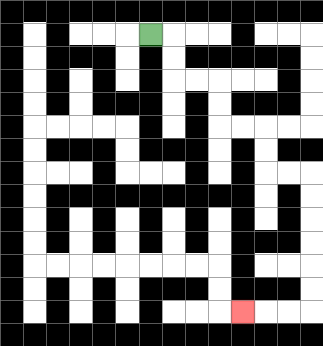{'start': '[6, 1]', 'end': '[10, 13]', 'path_directions': 'R,D,D,R,R,D,D,R,R,D,D,R,R,D,D,D,D,D,D,L,L,L', 'path_coordinates': '[[6, 1], [7, 1], [7, 2], [7, 3], [8, 3], [9, 3], [9, 4], [9, 5], [10, 5], [11, 5], [11, 6], [11, 7], [12, 7], [13, 7], [13, 8], [13, 9], [13, 10], [13, 11], [13, 12], [13, 13], [12, 13], [11, 13], [10, 13]]'}